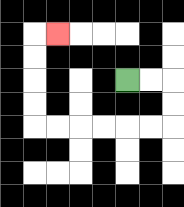{'start': '[5, 3]', 'end': '[2, 1]', 'path_directions': 'R,R,D,D,L,L,L,L,L,L,U,U,U,U,R', 'path_coordinates': '[[5, 3], [6, 3], [7, 3], [7, 4], [7, 5], [6, 5], [5, 5], [4, 5], [3, 5], [2, 5], [1, 5], [1, 4], [1, 3], [1, 2], [1, 1], [2, 1]]'}